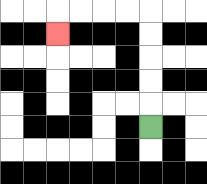{'start': '[6, 5]', 'end': '[2, 1]', 'path_directions': 'U,U,U,U,U,L,L,L,L,D', 'path_coordinates': '[[6, 5], [6, 4], [6, 3], [6, 2], [6, 1], [6, 0], [5, 0], [4, 0], [3, 0], [2, 0], [2, 1]]'}